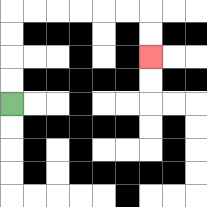{'start': '[0, 4]', 'end': '[6, 2]', 'path_directions': 'U,U,U,U,R,R,R,R,R,R,D,D', 'path_coordinates': '[[0, 4], [0, 3], [0, 2], [0, 1], [0, 0], [1, 0], [2, 0], [3, 0], [4, 0], [5, 0], [6, 0], [6, 1], [6, 2]]'}